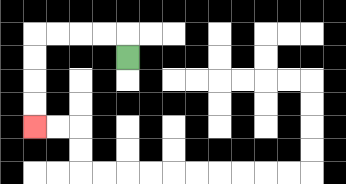{'start': '[5, 2]', 'end': '[1, 5]', 'path_directions': 'U,L,L,L,L,D,D,D,D', 'path_coordinates': '[[5, 2], [5, 1], [4, 1], [3, 1], [2, 1], [1, 1], [1, 2], [1, 3], [1, 4], [1, 5]]'}